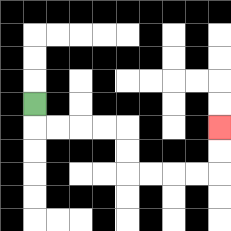{'start': '[1, 4]', 'end': '[9, 5]', 'path_directions': 'D,R,R,R,R,D,D,R,R,R,R,U,U', 'path_coordinates': '[[1, 4], [1, 5], [2, 5], [3, 5], [4, 5], [5, 5], [5, 6], [5, 7], [6, 7], [7, 7], [8, 7], [9, 7], [9, 6], [9, 5]]'}